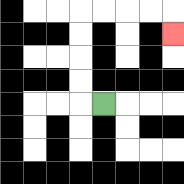{'start': '[4, 4]', 'end': '[7, 1]', 'path_directions': 'L,U,U,U,U,R,R,R,R,D', 'path_coordinates': '[[4, 4], [3, 4], [3, 3], [3, 2], [3, 1], [3, 0], [4, 0], [5, 0], [6, 0], [7, 0], [7, 1]]'}